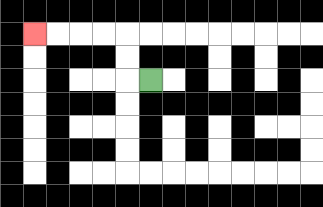{'start': '[6, 3]', 'end': '[1, 1]', 'path_directions': 'L,U,U,L,L,L,L', 'path_coordinates': '[[6, 3], [5, 3], [5, 2], [5, 1], [4, 1], [3, 1], [2, 1], [1, 1]]'}